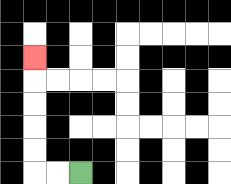{'start': '[3, 7]', 'end': '[1, 2]', 'path_directions': 'L,L,U,U,U,U,U', 'path_coordinates': '[[3, 7], [2, 7], [1, 7], [1, 6], [1, 5], [1, 4], [1, 3], [1, 2]]'}